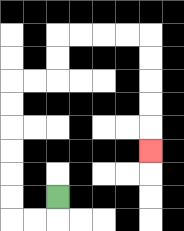{'start': '[2, 8]', 'end': '[6, 6]', 'path_directions': 'D,L,L,U,U,U,U,U,U,R,R,U,U,R,R,R,R,D,D,D,D,D', 'path_coordinates': '[[2, 8], [2, 9], [1, 9], [0, 9], [0, 8], [0, 7], [0, 6], [0, 5], [0, 4], [0, 3], [1, 3], [2, 3], [2, 2], [2, 1], [3, 1], [4, 1], [5, 1], [6, 1], [6, 2], [6, 3], [6, 4], [6, 5], [6, 6]]'}